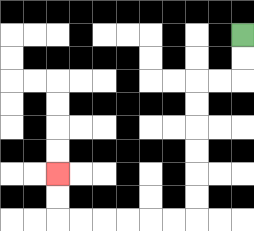{'start': '[10, 1]', 'end': '[2, 7]', 'path_directions': 'D,D,L,L,D,D,D,D,D,D,L,L,L,L,L,L,U,U', 'path_coordinates': '[[10, 1], [10, 2], [10, 3], [9, 3], [8, 3], [8, 4], [8, 5], [8, 6], [8, 7], [8, 8], [8, 9], [7, 9], [6, 9], [5, 9], [4, 9], [3, 9], [2, 9], [2, 8], [2, 7]]'}